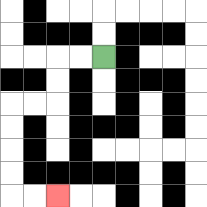{'start': '[4, 2]', 'end': '[2, 8]', 'path_directions': 'L,L,D,D,L,L,D,D,D,D,R,R', 'path_coordinates': '[[4, 2], [3, 2], [2, 2], [2, 3], [2, 4], [1, 4], [0, 4], [0, 5], [0, 6], [0, 7], [0, 8], [1, 8], [2, 8]]'}